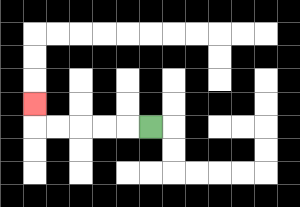{'start': '[6, 5]', 'end': '[1, 4]', 'path_directions': 'L,L,L,L,L,U', 'path_coordinates': '[[6, 5], [5, 5], [4, 5], [3, 5], [2, 5], [1, 5], [1, 4]]'}